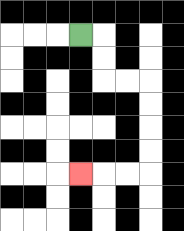{'start': '[3, 1]', 'end': '[3, 7]', 'path_directions': 'R,D,D,R,R,D,D,D,D,L,L,L', 'path_coordinates': '[[3, 1], [4, 1], [4, 2], [4, 3], [5, 3], [6, 3], [6, 4], [6, 5], [6, 6], [6, 7], [5, 7], [4, 7], [3, 7]]'}